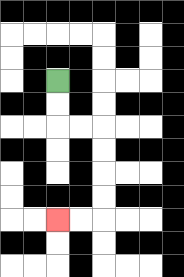{'start': '[2, 3]', 'end': '[2, 9]', 'path_directions': 'D,D,R,R,D,D,D,D,L,L', 'path_coordinates': '[[2, 3], [2, 4], [2, 5], [3, 5], [4, 5], [4, 6], [4, 7], [4, 8], [4, 9], [3, 9], [2, 9]]'}